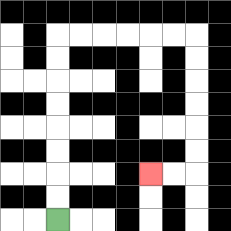{'start': '[2, 9]', 'end': '[6, 7]', 'path_directions': 'U,U,U,U,U,U,U,U,R,R,R,R,R,R,D,D,D,D,D,D,L,L', 'path_coordinates': '[[2, 9], [2, 8], [2, 7], [2, 6], [2, 5], [2, 4], [2, 3], [2, 2], [2, 1], [3, 1], [4, 1], [5, 1], [6, 1], [7, 1], [8, 1], [8, 2], [8, 3], [8, 4], [8, 5], [8, 6], [8, 7], [7, 7], [6, 7]]'}